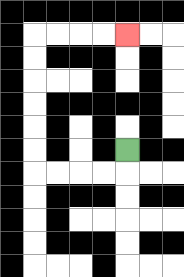{'start': '[5, 6]', 'end': '[5, 1]', 'path_directions': 'D,L,L,L,L,U,U,U,U,U,U,R,R,R,R', 'path_coordinates': '[[5, 6], [5, 7], [4, 7], [3, 7], [2, 7], [1, 7], [1, 6], [1, 5], [1, 4], [1, 3], [1, 2], [1, 1], [2, 1], [3, 1], [4, 1], [5, 1]]'}